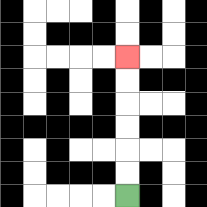{'start': '[5, 8]', 'end': '[5, 2]', 'path_directions': 'U,U,U,U,U,U', 'path_coordinates': '[[5, 8], [5, 7], [5, 6], [5, 5], [5, 4], [5, 3], [5, 2]]'}